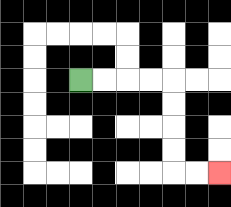{'start': '[3, 3]', 'end': '[9, 7]', 'path_directions': 'R,R,R,R,D,D,D,D,R,R', 'path_coordinates': '[[3, 3], [4, 3], [5, 3], [6, 3], [7, 3], [7, 4], [7, 5], [7, 6], [7, 7], [8, 7], [9, 7]]'}